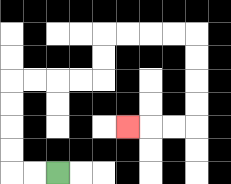{'start': '[2, 7]', 'end': '[5, 5]', 'path_directions': 'L,L,U,U,U,U,R,R,R,R,U,U,R,R,R,R,D,D,D,D,L,L,L', 'path_coordinates': '[[2, 7], [1, 7], [0, 7], [0, 6], [0, 5], [0, 4], [0, 3], [1, 3], [2, 3], [3, 3], [4, 3], [4, 2], [4, 1], [5, 1], [6, 1], [7, 1], [8, 1], [8, 2], [8, 3], [8, 4], [8, 5], [7, 5], [6, 5], [5, 5]]'}